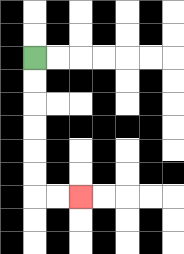{'start': '[1, 2]', 'end': '[3, 8]', 'path_directions': 'D,D,D,D,D,D,R,R', 'path_coordinates': '[[1, 2], [1, 3], [1, 4], [1, 5], [1, 6], [1, 7], [1, 8], [2, 8], [3, 8]]'}